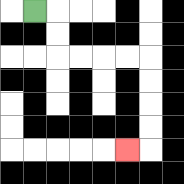{'start': '[1, 0]', 'end': '[5, 6]', 'path_directions': 'R,D,D,R,R,R,R,D,D,D,D,L', 'path_coordinates': '[[1, 0], [2, 0], [2, 1], [2, 2], [3, 2], [4, 2], [5, 2], [6, 2], [6, 3], [6, 4], [6, 5], [6, 6], [5, 6]]'}